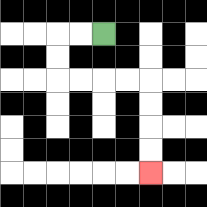{'start': '[4, 1]', 'end': '[6, 7]', 'path_directions': 'L,L,D,D,R,R,R,R,D,D,D,D', 'path_coordinates': '[[4, 1], [3, 1], [2, 1], [2, 2], [2, 3], [3, 3], [4, 3], [5, 3], [6, 3], [6, 4], [6, 5], [6, 6], [6, 7]]'}